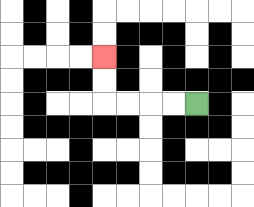{'start': '[8, 4]', 'end': '[4, 2]', 'path_directions': 'L,L,L,L,U,U', 'path_coordinates': '[[8, 4], [7, 4], [6, 4], [5, 4], [4, 4], [4, 3], [4, 2]]'}